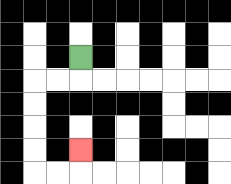{'start': '[3, 2]', 'end': '[3, 6]', 'path_directions': 'D,L,L,D,D,D,D,R,R,U', 'path_coordinates': '[[3, 2], [3, 3], [2, 3], [1, 3], [1, 4], [1, 5], [1, 6], [1, 7], [2, 7], [3, 7], [3, 6]]'}